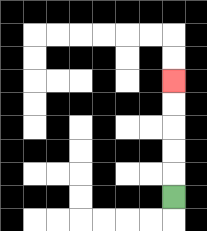{'start': '[7, 8]', 'end': '[7, 3]', 'path_directions': 'U,U,U,U,U', 'path_coordinates': '[[7, 8], [7, 7], [7, 6], [7, 5], [7, 4], [7, 3]]'}